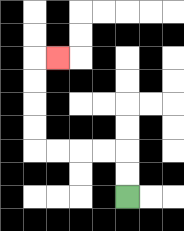{'start': '[5, 8]', 'end': '[2, 2]', 'path_directions': 'U,U,L,L,L,L,U,U,U,U,R', 'path_coordinates': '[[5, 8], [5, 7], [5, 6], [4, 6], [3, 6], [2, 6], [1, 6], [1, 5], [1, 4], [1, 3], [1, 2], [2, 2]]'}